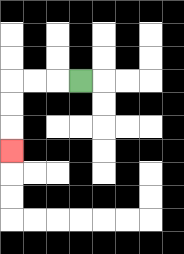{'start': '[3, 3]', 'end': '[0, 6]', 'path_directions': 'L,L,L,D,D,D', 'path_coordinates': '[[3, 3], [2, 3], [1, 3], [0, 3], [0, 4], [0, 5], [0, 6]]'}